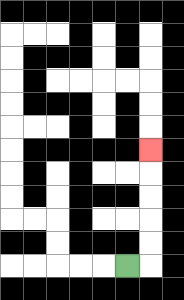{'start': '[5, 11]', 'end': '[6, 6]', 'path_directions': 'R,U,U,U,U,U', 'path_coordinates': '[[5, 11], [6, 11], [6, 10], [6, 9], [6, 8], [6, 7], [6, 6]]'}